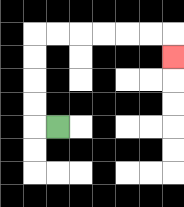{'start': '[2, 5]', 'end': '[7, 2]', 'path_directions': 'L,U,U,U,U,R,R,R,R,R,R,D', 'path_coordinates': '[[2, 5], [1, 5], [1, 4], [1, 3], [1, 2], [1, 1], [2, 1], [3, 1], [4, 1], [5, 1], [6, 1], [7, 1], [7, 2]]'}